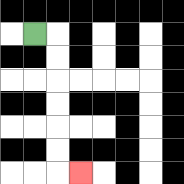{'start': '[1, 1]', 'end': '[3, 7]', 'path_directions': 'R,D,D,D,D,D,D,R', 'path_coordinates': '[[1, 1], [2, 1], [2, 2], [2, 3], [2, 4], [2, 5], [2, 6], [2, 7], [3, 7]]'}